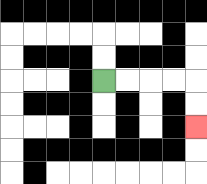{'start': '[4, 3]', 'end': '[8, 5]', 'path_directions': 'R,R,R,R,D,D', 'path_coordinates': '[[4, 3], [5, 3], [6, 3], [7, 3], [8, 3], [8, 4], [8, 5]]'}